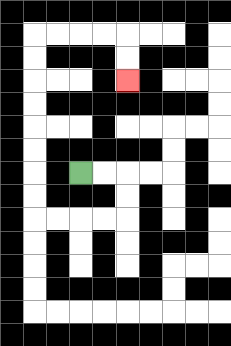{'start': '[3, 7]', 'end': '[5, 3]', 'path_directions': 'R,R,D,D,L,L,L,L,U,U,U,U,U,U,U,U,R,R,R,R,D,D', 'path_coordinates': '[[3, 7], [4, 7], [5, 7], [5, 8], [5, 9], [4, 9], [3, 9], [2, 9], [1, 9], [1, 8], [1, 7], [1, 6], [1, 5], [1, 4], [1, 3], [1, 2], [1, 1], [2, 1], [3, 1], [4, 1], [5, 1], [5, 2], [5, 3]]'}